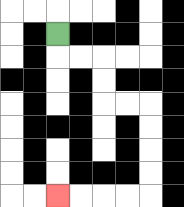{'start': '[2, 1]', 'end': '[2, 8]', 'path_directions': 'D,R,R,D,D,R,R,D,D,D,D,L,L,L,L', 'path_coordinates': '[[2, 1], [2, 2], [3, 2], [4, 2], [4, 3], [4, 4], [5, 4], [6, 4], [6, 5], [6, 6], [6, 7], [6, 8], [5, 8], [4, 8], [3, 8], [2, 8]]'}